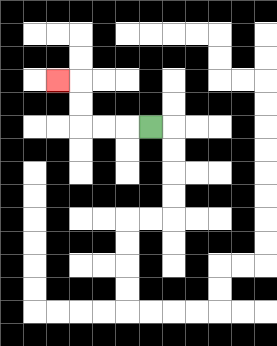{'start': '[6, 5]', 'end': '[2, 3]', 'path_directions': 'L,L,L,U,U,L', 'path_coordinates': '[[6, 5], [5, 5], [4, 5], [3, 5], [3, 4], [3, 3], [2, 3]]'}